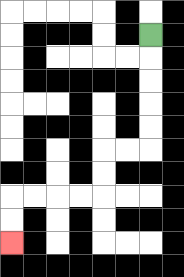{'start': '[6, 1]', 'end': '[0, 10]', 'path_directions': 'D,D,D,D,D,L,L,D,D,L,L,L,L,D,D', 'path_coordinates': '[[6, 1], [6, 2], [6, 3], [6, 4], [6, 5], [6, 6], [5, 6], [4, 6], [4, 7], [4, 8], [3, 8], [2, 8], [1, 8], [0, 8], [0, 9], [0, 10]]'}